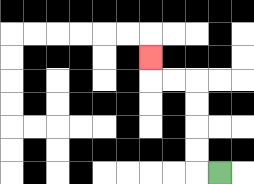{'start': '[9, 7]', 'end': '[6, 2]', 'path_directions': 'L,U,U,U,U,L,L,U', 'path_coordinates': '[[9, 7], [8, 7], [8, 6], [8, 5], [8, 4], [8, 3], [7, 3], [6, 3], [6, 2]]'}